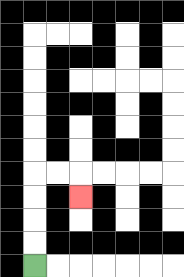{'start': '[1, 11]', 'end': '[3, 8]', 'path_directions': 'U,U,U,U,R,R,D', 'path_coordinates': '[[1, 11], [1, 10], [1, 9], [1, 8], [1, 7], [2, 7], [3, 7], [3, 8]]'}